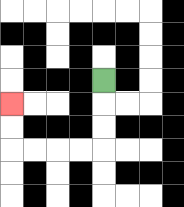{'start': '[4, 3]', 'end': '[0, 4]', 'path_directions': 'D,D,D,L,L,L,L,U,U', 'path_coordinates': '[[4, 3], [4, 4], [4, 5], [4, 6], [3, 6], [2, 6], [1, 6], [0, 6], [0, 5], [0, 4]]'}